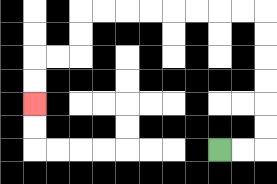{'start': '[9, 6]', 'end': '[1, 4]', 'path_directions': 'R,R,U,U,U,U,U,U,L,L,L,L,L,L,L,L,D,D,L,L,D,D', 'path_coordinates': '[[9, 6], [10, 6], [11, 6], [11, 5], [11, 4], [11, 3], [11, 2], [11, 1], [11, 0], [10, 0], [9, 0], [8, 0], [7, 0], [6, 0], [5, 0], [4, 0], [3, 0], [3, 1], [3, 2], [2, 2], [1, 2], [1, 3], [1, 4]]'}